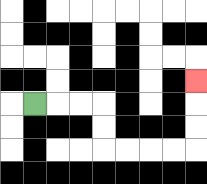{'start': '[1, 4]', 'end': '[8, 3]', 'path_directions': 'R,R,R,D,D,R,R,R,R,U,U,U', 'path_coordinates': '[[1, 4], [2, 4], [3, 4], [4, 4], [4, 5], [4, 6], [5, 6], [6, 6], [7, 6], [8, 6], [8, 5], [8, 4], [8, 3]]'}